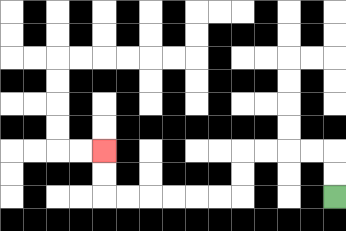{'start': '[14, 8]', 'end': '[4, 6]', 'path_directions': 'U,U,L,L,L,L,D,D,L,L,L,L,L,L,U,U', 'path_coordinates': '[[14, 8], [14, 7], [14, 6], [13, 6], [12, 6], [11, 6], [10, 6], [10, 7], [10, 8], [9, 8], [8, 8], [7, 8], [6, 8], [5, 8], [4, 8], [4, 7], [4, 6]]'}